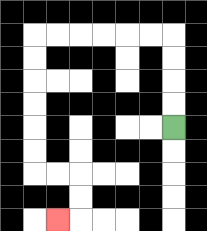{'start': '[7, 5]', 'end': '[2, 9]', 'path_directions': 'U,U,U,U,L,L,L,L,L,L,D,D,D,D,D,D,R,R,D,D,L', 'path_coordinates': '[[7, 5], [7, 4], [7, 3], [7, 2], [7, 1], [6, 1], [5, 1], [4, 1], [3, 1], [2, 1], [1, 1], [1, 2], [1, 3], [1, 4], [1, 5], [1, 6], [1, 7], [2, 7], [3, 7], [3, 8], [3, 9], [2, 9]]'}